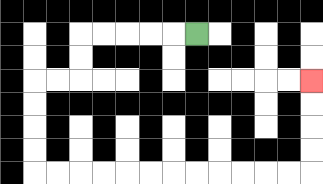{'start': '[8, 1]', 'end': '[13, 3]', 'path_directions': 'L,L,L,L,L,D,D,L,L,D,D,D,D,R,R,R,R,R,R,R,R,R,R,R,R,U,U,U,U', 'path_coordinates': '[[8, 1], [7, 1], [6, 1], [5, 1], [4, 1], [3, 1], [3, 2], [3, 3], [2, 3], [1, 3], [1, 4], [1, 5], [1, 6], [1, 7], [2, 7], [3, 7], [4, 7], [5, 7], [6, 7], [7, 7], [8, 7], [9, 7], [10, 7], [11, 7], [12, 7], [13, 7], [13, 6], [13, 5], [13, 4], [13, 3]]'}